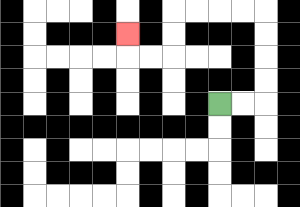{'start': '[9, 4]', 'end': '[5, 1]', 'path_directions': 'R,R,U,U,U,U,L,L,L,L,D,D,L,L,U', 'path_coordinates': '[[9, 4], [10, 4], [11, 4], [11, 3], [11, 2], [11, 1], [11, 0], [10, 0], [9, 0], [8, 0], [7, 0], [7, 1], [7, 2], [6, 2], [5, 2], [5, 1]]'}